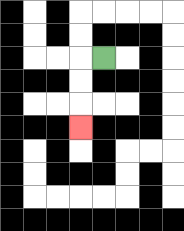{'start': '[4, 2]', 'end': '[3, 5]', 'path_directions': 'L,D,D,D', 'path_coordinates': '[[4, 2], [3, 2], [3, 3], [3, 4], [3, 5]]'}